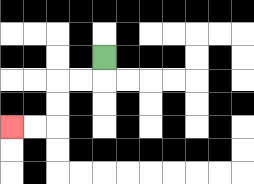{'start': '[4, 2]', 'end': '[0, 5]', 'path_directions': 'D,L,L,D,D,L,L', 'path_coordinates': '[[4, 2], [4, 3], [3, 3], [2, 3], [2, 4], [2, 5], [1, 5], [0, 5]]'}